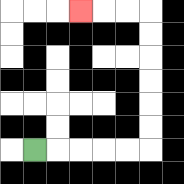{'start': '[1, 6]', 'end': '[3, 0]', 'path_directions': 'R,R,R,R,R,U,U,U,U,U,U,L,L,L', 'path_coordinates': '[[1, 6], [2, 6], [3, 6], [4, 6], [5, 6], [6, 6], [6, 5], [6, 4], [6, 3], [6, 2], [6, 1], [6, 0], [5, 0], [4, 0], [3, 0]]'}